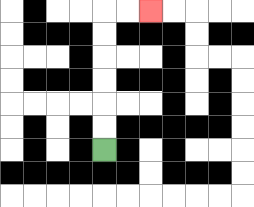{'start': '[4, 6]', 'end': '[6, 0]', 'path_directions': 'U,U,U,U,U,U,R,R', 'path_coordinates': '[[4, 6], [4, 5], [4, 4], [4, 3], [4, 2], [4, 1], [4, 0], [5, 0], [6, 0]]'}